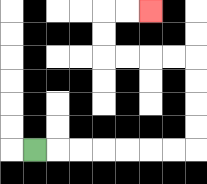{'start': '[1, 6]', 'end': '[6, 0]', 'path_directions': 'R,R,R,R,R,R,R,U,U,U,U,L,L,L,L,U,U,R,R', 'path_coordinates': '[[1, 6], [2, 6], [3, 6], [4, 6], [5, 6], [6, 6], [7, 6], [8, 6], [8, 5], [8, 4], [8, 3], [8, 2], [7, 2], [6, 2], [5, 2], [4, 2], [4, 1], [4, 0], [5, 0], [6, 0]]'}